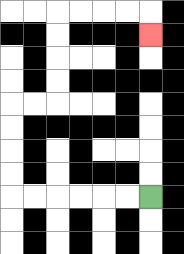{'start': '[6, 8]', 'end': '[6, 1]', 'path_directions': 'L,L,L,L,L,L,U,U,U,U,R,R,U,U,U,U,R,R,R,R,D', 'path_coordinates': '[[6, 8], [5, 8], [4, 8], [3, 8], [2, 8], [1, 8], [0, 8], [0, 7], [0, 6], [0, 5], [0, 4], [1, 4], [2, 4], [2, 3], [2, 2], [2, 1], [2, 0], [3, 0], [4, 0], [5, 0], [6, 0], [6, 1]]'}